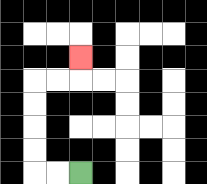{'start': '[3, 7]', 'end': '[3, 2]', 'path_directions': 'L,L,U,U,U,U,R,R,U', 'path_coordinates': '[[3, 7], [2, 7], [1, 7], [1, 6], [1, 5], [1, 4], [1, 3], [2, 3], [3, 3], [3, 2]]'}